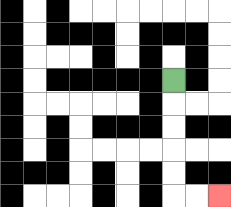{'start': '[7, 3]', 'end': '[9, 8]', 'path_directions': 'D,D,D,D,D,R,R', 'path_coordinates': '[[7, 3], [7, 4], [7, 5], [7, 6], [7, 7], [7, 8], [8, 8], [9, 8]]'}